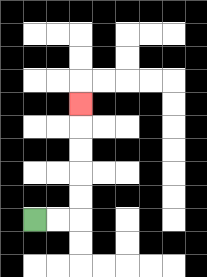{'start': '[1, 9]', 'end': '[3, 4]', 'path_directions': 'R,R,U,U,U,U,U', 'path_coordinates': '[[1, 9], [2, 9], [3, 9], [3, 8], [3, 7], [3, 6], [3, 5], [3, 4]]'}